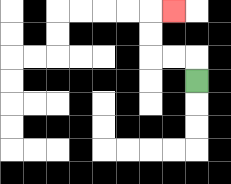{'start': '[8, 3]', 'end': '[7, 0]', 'path_directions': 'U,L,L,U,U,R', 'path_coordinates': '[[8, 3], [8, 2], [7, 2], [6, 2], [6, 1], [6, 0], [7, 0]]'}